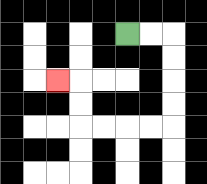{'start': '[5, 1]', 'end': '[2, 3]', 'path_directions': 'R,R,D,D,D,D,L,L,L,L,U,U,L', 'path_coordinates': '[[5, 1], [6, 1], [7, 1], [7, 2], [7, 3], [7, 4], [7, 5], [6, 5], [5, 5], [4, 5], [3, 5], [3, 4], [3, 3], [2, 3]]'}